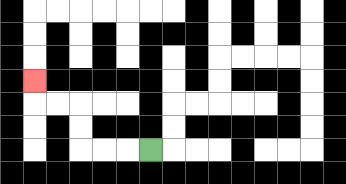{'start': '[6, 6]', 'end': '[1, 3]', 'path_directions': 'L,L,L,U,U,L,L,U', 'path_coordinates': '[[6, 6], [5, 6], [4, 6], [3, 6], [3, 5], [3, 4], [2, 4], [1, 4], [1, 3]]'}